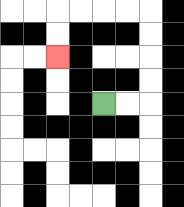{'start': '[4, 4]', 'end': '[2, 2]', 'path_directions': 'R,R,U,U,U,U,L,L,L,L,D,D', 'path_coordinates': '[[4, 4], [5, 4], [6, 4], [6, 3], [6, 2], [6, 1], [6, 0], [5, 0], [4, 0], [3, 0], [2, 0], [2, 1], [2, 2]]'}